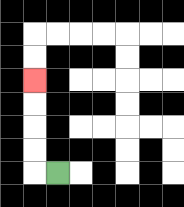{'start': '[2, 7]', 'end': '[1, 3]', 'path_directions': 'L,U,U,U,U', 'path_coordinates': '[[2, 7], [1, 7], [1, 6], [1, 5], [1, 4], [1, 3]]'}